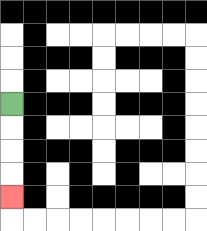{'start': '[0, 4]', 'end': '[0, 8]', 'path_directions': 'D,D,D,D', 'path_coordinates': '[[0, 4], [0, 5], [0, 6], [0, 7], [0, 8]]'}